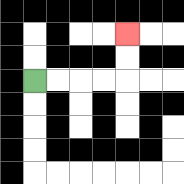{'start': '[1, 3]', 'end': '[5, 1]', 'path_directions': 'R,R,R,R,U,U', 'path_coordinates': '[[1, 3], [2, 3], [3, 3], [4, 3], [5, 3], [5, 2], [5, 1]]'}